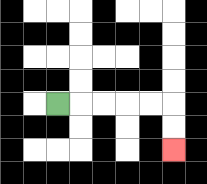{'start': '[2, 4]', 'end': '[7, 6]', 'path_directions': 'R,R,R,R,R,D,D', 'path_coordinates': '[[2, 4], [3, 4], [4, 4], [5, 4], [6, 4], [7, 4], [7, 5], [7, 6]]'}